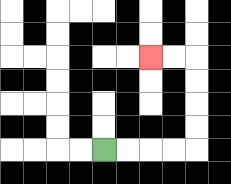{'start': '[4, 6]', 'end': '[6, 2]', 'path_directions': 'R,R,R,R,U,U,U,U,L,L', 'path_coordinates': '[[4, 6], [5, 6], [6, 6], [7, 6], [8, 6], [8, 5], [8, 4], [8, 3], [8, 2], [7, 2], [6, 2]]'}